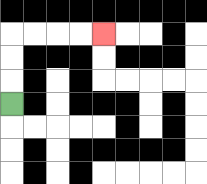{'start': '[0, 4]', 'end': '[4, 1]', 'path_directions': 'U,U,U,R,R,R,R', 'path_coordinates': '[[0, 4], [0, 3], [0, 2], [0, 1], [1, 1], [2, 1], [3, 1], [4, 1]]'}